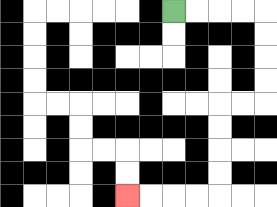{'start': '[7, 0]', 'end': '[5, 8]', 'path_directions': 'R,R,R,R,D,D,D,D,L,L,D,D,D,D,L,L,L,L', 'path_coordinates': '[[7, 0], [8, 0], [9, 0], [10, 0], [11, 0], [11, 1], [11, 2], [11, 3], [11, 4], [10, 4], [9, 4], [9, 5], [9, 6], [9, 7], [9, 8], [8, 8], [7, 8], [6, 8], [5, 8]]'}